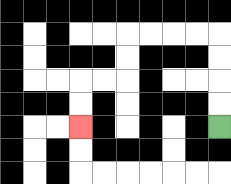{'start': '[9, 5]', 'end': '[3, 5]', 'path_directions': 'U,U,U,U,L,L,L,L,D,D,L,L,D,D', 'path_coordinates': '[[9, 5], [9, 4], [9, 3], [9, 2], [9, 1], [8, 1], [7, 1], [6, 1], [5, 1], [5, 2], [5, 3], [4, 3], [3, 3], [3, 4], [3, 5]]'}